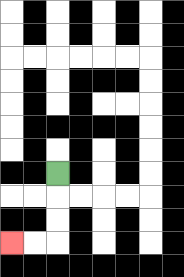{'start': '[2, 7]', 'end': '[0, 10]', 'path_directions': 'D,D,D,L,L', 'path_coordinates': '[[2, 7], [2, 8], [2, 9], [2, 10], [1, 10], [0, 10]]'}